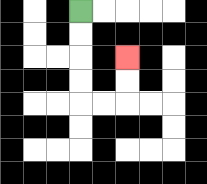{'start': '[3, 0]', 'end': '[5, 2]', 'path_directions': 'D,D,D,D,R,R,U,U', 'path_coordinates': '[[3, 0], [3, 1], [3, 2], [3, 3], [3, 4], [4, 4], [5, 4], [5, 3], [5, 2]]'}